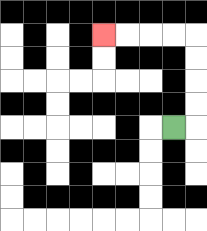{'start': '[7, 5]', 'end': '[4, 1]', 'path_directions': 'R,U,U,U,U,L,L,L,L', 'path_coordinates': '[[7, 5], [8, 5], [8, 4], [8, 3], [8, 2], [8, 1], [7, 1], [6, 1], [5, 1], [4, 1]]'}